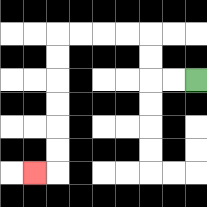{'start': '[8, 3]', 'end': '[1, 7]', 'path_directions': 'L,L,U,U,L,L,L,L,D,D,D,D,D,D,L', 'path_coordinates': '[[8, 3], [7, 3], [6, 3], [6, 2], [6, 1], [5, 1], [4, 1], [3, 1], [2, 1], [2, 2], [2, 3], [2, 4], [2, 5], [2, 6], [2, 7], [1, 7]]'}